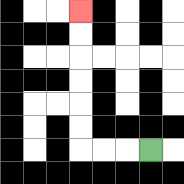{'start': '[6, 6]', 'end': '[3, 0]', 'path_directions': 'L,L,L,U,U,U,U,U,U', 'path_coordinates': '[[6, 6], [5, 6], [4, 6], [3, 6], [3, 5], [3, 4], [3, 3], [3, 2], [3, 1], [3, 0]]'}